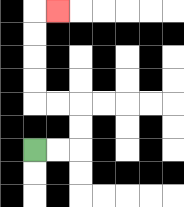{'start': '[1, 6]', 'end': '[2, 0]', 'path_directions': 'R,R,U,U,L,L,U,U,U,U,R', 'path_coordinates': '[[1, 6], [2, 6], [3, 6], [3, 5], [3, 4], [2, 4], [1, 4], [1, 3], [1, 2], [1, 1], [1, 0], [2, 0]]'}